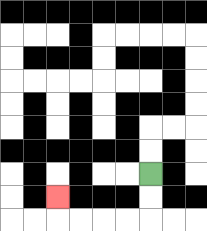{'start': '[6, 7]', 'end': '[2, 8]', 'path_directions': 'D,D,L,L,L,L,U', 'path_coordinates': '[[6, 7], [6, 8], [6, 9], [5, 9], [4, 9], [3, 9], [2, 9], [2, 8]]'}